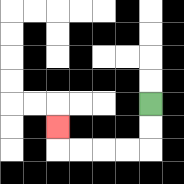{'start': '[6, 4]', 'end': '[2, 5]', 'path_directions': 'D,D,L,L,L,L,U', 'path_coordinates': '[[6, 4], [6, 5], [6, 6], [5, 6], [4, 6], [3, 6], [2, 6], [2, 5]]'}